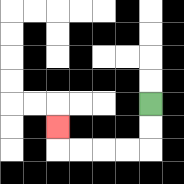{'start': '[6, 4]', 'end': '[2, 5]', 'path_directions': 'D,D,L,L,L,L,U', 'path_coordinates': '[[6, 4], [6, 5], [6, 6], [5, 6], [4, 6], [3, 6], [2, 6], [2, 5]]'}